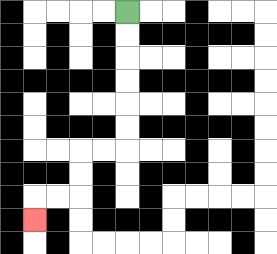{'start': '[5, 0]', 'end': '[1, 9]', 'path_directions': 'D,D,D,D,D,D,L,L,D,D,L,L,D', 'path_coordinates': '[[5, 0], [5, 1], [5, 2], [5, 3], [5, 4], [5, 5], [5, 6], [4, 6], [3, 6], [3, 7], [3, 8], [2, 8], [1, 8], [1, 9]]'}